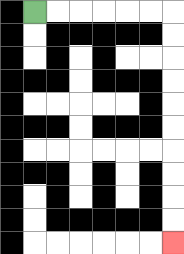{'start': '[1, 0]', 'end': '[7, 10]', 'path_directions': 'R,R,R,R,R,R,D,D,D,D,D,D,D,D,D,D', 'path_coordinates': '[[1, 0], [2, 0], [3, 0], [4, 0], [5, 0], [6, 0], [7, 0], [7, 1], [7, 2], [7, 3], [7, 4], [7, 5], [7, 6], [7, 7], [7, 8], [7, 9], [7, 10]]'}